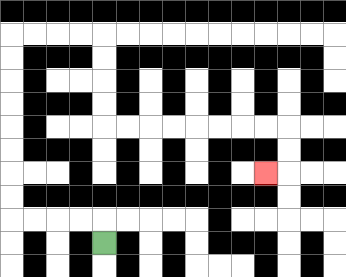{'start': '[4, 10]', 'end': '[11, 7]', 'path_directions': 'U,L,L,L,L,U,U,U,U,U,U,U,U,R,R,R,R,D,D,D,D,R,R,R,R,R,R,R,R,D,D,L', 'path_coordinates': '[[4, 10], [4, 9], [3, 9], [2, 9], [1, 9], [0, 9], [0, 8], [0, 7], [0, 6], [0, 5], [0, 4], [0, 3], [0, 2], [0, 1], [1, 1], [2, 1], [3, 1], [4, 1], [4, 2], [4, 3], [4, 4], [4, 5], [5, 5], [6, 5], [7, 5], [8, 5], [9, 5], [10, 5], [11, 5], [12, 5], [12, 6], [12, 7], [11, 7]]'}